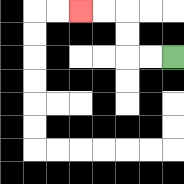{'start': '[7, 2]', 'end': '[3, 0]', 'path_directions': 'L,L,U,U,L,L', 'path_coordinates': '[[7, 2], [6, 2], [5, 2], [5, 1], [5, 0], [4, 0], [3, 0]]'}